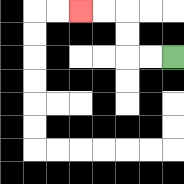{'start': '[7, 2]', 'end': '[3, 0]', 'path_directions': 'L,L,U,U,L,L', 'path_coordinates': '[[7, 2], [6, 2], [5, 2], [5, 1], [5, 0], [4, 0], [3, 0]]'}